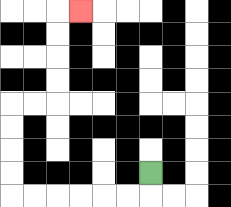{'start': '[6, 7]', 'end': '[3, 0]', 'path_directions': 'D,L,L,L,L,L,L,U,U,U,U,R,R,U,U,U,U,R', 'path_coordinates': '[[6, 7], [6, 8], [5, 8], [4, 8], [3, 8], [2, 8], [1, 8], [0, 8], [0, 7], [0, 6], [0, 5], [0, 4], [1, 4], [2, 4], [2, 3], [2, 2], [2, 1], [2, 0], [3, 0]]'}